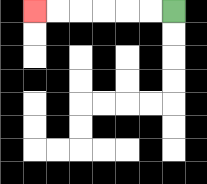{'start': '[7, 0]', 'end': '[1, 0]', 'path_directions': 'L,L,L,L,L,L', 'path_coordinates': '[[7, 0], [6, 0], [5, 0], [4, 0], [3, 0], [2, 0], [1, 0]]'}